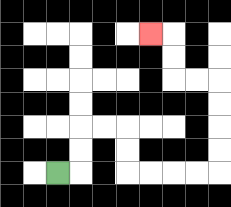{'start': '[2, 7]', 'end': '[6, 1]', 'path_directions': 'R,U,U,R,R,D,D,R,R,R,R,U,U,U,U,L,L,U,U,L', 'path_coordinates': '[[2, 7], [3, 7], [3, 6], [3, 5], [4, 5], [5, 5], [5, 6], [5, 7], [6, 7], [7, 7], [8, 7], [9, 7], [9, 6], [9, 5], [9, 4], [9, 3], [8, 3], [7, 3], [7, 2], [7, 1], [6, 1]]'}